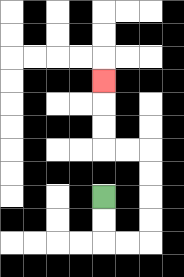{'start': '[4, 8]', 'end': '[4, 3]', 'path_directions': 'D,D,R,R,U,U,U,U,L,L,U,U,U', 'path_coordinates': '[[4, 8], [4, 9], [4, 10], [5, 10], [6, 10], [6, 9], [6, 8], [6, 7], [6, 6], [5, 6], [4, 6], [4, 5], [4, 4], [4, 3]]'}